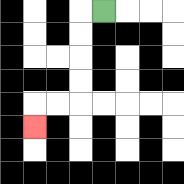{'start': '[4, 0]', 'end': '[1, 5]', 'path_directions': 'L,D,D,D,D,L,L,D', 'path_coordinates': '[[4, 0], [3, 0], [3, 1], [3, 2], [3, 3], [3, 4], [2, 4], [1, 4], [1, 5]]'}